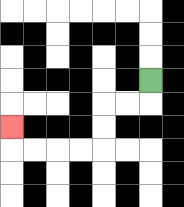{'start': '[6, 3]', 'end': '[0, 5]', 'path_directions': 'D,L,L,D,D,L,L,L,L,U', 'path_coordinates': '[[6, 3], [6, 4], [5, 4], [4, 4], [4, 5], [4, 6], [3, 6], [2, 6], [1, 6], [0, 6], [0, 5]]'}